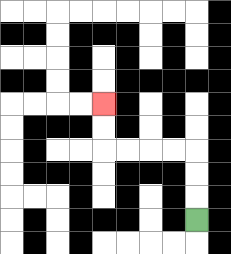{'start': '[8, 9]', 'end': '[4, 4]', 'path_directions': 'U,U,U,L,L,L,L,U,U', 'path_coordinates': '[[8, 9], [8, 8], [8, 7], [8, 6], [7, 6], [6, 6], [5, 6], [4, 6], [4, 5], [4, 4]]'}